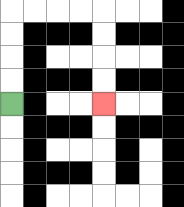{'start': '[0, 4]', 'end': '[4, 4]', 'path_directions': 'U,U,U,U,R,R,R,R,D,D,D,D', 'path_coordinates': '[[0, 4], [0, 3], [0, 2], [0, 1], [0, 0], [1, 0], [2, 0], [3, 0], [4, 0], [4, 1], [4, 2], [4, 3], [4, 4]]'}